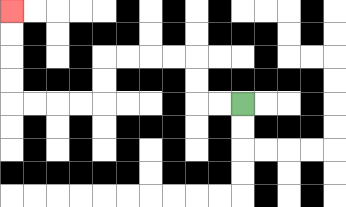{'start': '[10, 4]', 'end': '[0, 0]', 'path_directions': 'L,L,U,U,L,L,L,L,D,D,L,L,L,L,U,U,U,U', 'path_coordinates': '[[10, 4], [9, 4], [8, 4], [8, 3], [8, 2], [7, 2], [6, 2], [5, 2], [4, 2], [4, 3], [4, 4], [3, 4], [2, 4], [1, 4], [0, 4], [0, 3], [0, 2], [0, 1], [0, 0]]'}